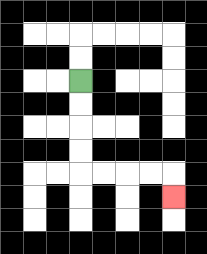{'start': '[3, 3]', 'end': '[7, 8]', 'path_directions': 'D,D,D,D,R,R,R,R,D', 'path_coordinates': '[[3, 3], [3, 4], [3, 5], [3, 6], [3, 7], [4, 7], [5, 7], [6, 7], [7, 7], [7, 8]]'}